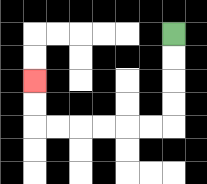{'start': '[7, 1]', 'end': '[1, 3]', 'path_directions': 'D,D,D,D,L,L,L,L,L,L,U,U', 'path_coordinates': '[[7, 1], [7, 2], [7, 3], [7, 4], [7, 5], [6, 5], [5, 5], [4, 5], [3, 5], [2, 5], [1, 5], [1, 4], [1, 3]]'}